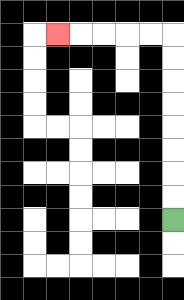{'start': '[7, 9]', 'end': '[2, 1]', 'path_directions': 'U,U,U,U,U,U,U,U,L,L,L,L,L', 'path_coordinates': '[[7, 9], [7, 8], [7, 7], [7, 6], [7, 5], [7, 4], [7, 3], [7, 2], [7, 1], [6, 1], [5, 1], [4, 1], [3, 1], [2, 1]]'}